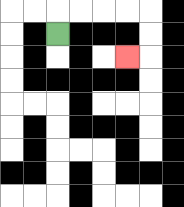{'start': '[2, 1]', 'end': '[5, 2]', 'path_directions': 'U,R,R,R,R,D,D,L', 'path_coordinates': '[[2, 1], [2, 0], [3, 0], [4, 0], [5, 0], [6, 0], [6, 1], [6, 2], [5, 2]]'}